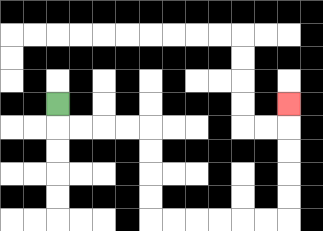{'start': '[2, 4]', 'end': '[12, 4]', 'path_directions': 'D,R,R,R,R,D,D,D,D,R,R,R,R,R,R,U,U,U,U,U', 'path_coordinates': '[[2, 4], [2, 5], [3, 5], [4, 5], [5, 5], [6, 5], [6, 6], [6, 7], [6, 8], [6, 9], [7, 9], [8, 9], [9, 9], [10, 9], [11, 9], [12, 9], [12, 8], [12, 7], [12, 6], [12, 5], [12, 4]]'}